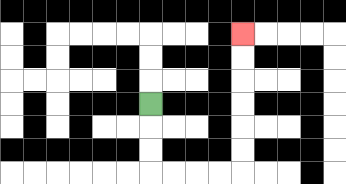{'start': '[6, 4]', 'end': '[10, 1]', 'path_directions': 'D,D,D,R,R,R,R,U,U,U,U,U,U', 'path_coordinates': '[[6, 4], [6, 5], [6, 6], [6, 7], [7, 7], [8, 7], [9, 7], [10, 7], [10, 6], [10, 5], [10, 4], [10, 3], [10, 2], [10, 1]]'}